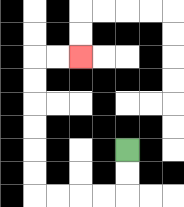{'start': '[5, 6]', 'end': '[3, 2]', 'path_directions': 'D,D,L,L,L,L,U,U,U,U,U,U,R,R', 'path_coordinates': '[[5, 6], [5, 7], [5, 8], [4, 8], [3, 8], [2, 8], [1, 8], [1, 7], [1, 6], [1, 5], [1, 4], [1, 3], [1, 2], [2, 2], [3, 2]]'}